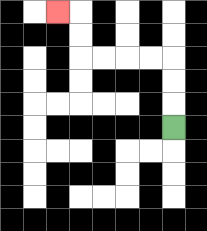{'start': '[7, 5]', 'end': '[2, 0]', 'path_directions': 'U,U,U,L,L,L,L,U,U,L', 'path_coordinates': '[[7, 5], [7, 4], [7, 3], [7, 2], [6, 2], [5, 2], [4, 2], [3, 2], [3, 1], [3, 0], [2, 0]]'}